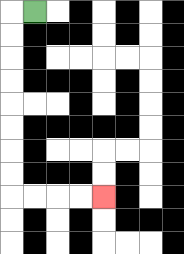{'start': '[1, 0]', 'end': '[4, 8]', 'path_directions': 'L,D,D,D,D,D,D,D,D,R,R,R,R', 'path_coordinates': '[[1, 0], [0, 0], [0, 1], [0, 2], [0, 3], [0, 4], [0, 5], [0, 6], [0, 7], [0, 8], [1, 8], [2, 8], [3, 8], [4, 8]]'}